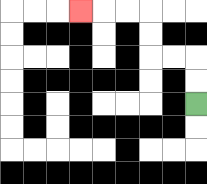{'start': '[8, 4]', 'end': '[3, 0]', 'path_directions': 'U,U,L,L,U,U,L,L,L', 'path_coordinates': '[[8, 4], [8, 3], [8, 2], [7, 2], [6, 2], [6, 1], [6, 0], [5, 0], [4, 0], [3, 0]]'}